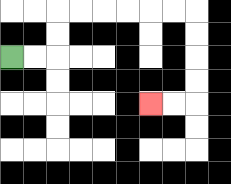{'start': '[0, 2]', 'end': '[6, 4]', 'path_directions': 'R,R,U,U,R,R,R,R,R,R,D,D,D,D,L,L', 'path_coordinates': '[[0, 2], [1, 2], [2, 2], [2, 1], [2, 0], [3, 0], [4, 0], [5, 0], [6, 0], [7, 0], [8, 0], [8, 1], [8, 2], [8, 3], [8, 4], [7, 4], [6, 4]]'}